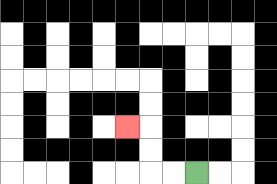{'start': '[8, 7]', 'end': '[5, 5]', 'path_directions': 'L,L,U,U,L', 'path_coordinates': '[[8, 7], [7, 7], [6, 7], [6, 6], [6, 5], [5, 5]]'}